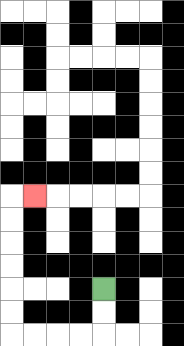{'start': '[4, 12]', 'end': '[1, 8]', 'path_directions': 'D,D,L,L,L,L,U,U,U,U,U,U,R', 'path_coordinates': '[[4, 12], [4, 13], [4, 14], [3, 14], [2, 14], [1, 14], [0, 14], [0, 13], [0, 12], [0, 11], [0, 10], [0, 9], [0, 8], [1, 8]]'}